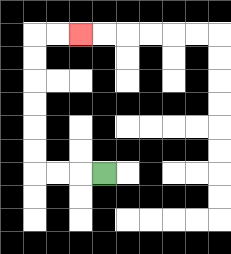{'start': '[4, 7]', 'end': '[3, 1]', 'path_directions': 'L,L,L,U,U,U,U,U,U,R,R', 'path_coordinates': '[[4, 7], [3, 7], [2, 7], [1, 7], [1, 6], [1, 5], [1, 4], [1, 3], [1, 2], [1, 1], [2, 1], [3, 1]]'}